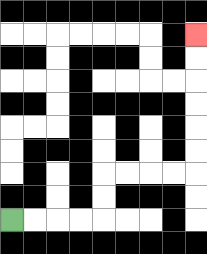{'start': '[0, 9]', 'end': '[8, 1]', 'path_directions': 'R,R,R,R,U,U,R,R,R,R,U,U,U,U,U,U', 'path_coordinates': '[[0, 9], [1, 9], [2, 9], [3, 9], [4, 9], [4, 8], [4, 7], [5, 7], [6, 7], [7, 7], [8, 7], [8, 6], [8, 5], [8, 4], [8, 3], [8, 2], [8, 1]]'}